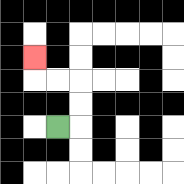{'start': '[2, 5]', 'end': '[1, 2]', 'path_directions': 'R,U,U,L,L,U', 'path_coordinates': '[[2, 5], [3, 5], [3, 4], [3, 3], [2, 3], [1, 3], [1, 2]]'}